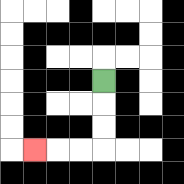{'start': '[4, 3]', 'end': '[1, 6]', 'path_directions': 'D,D,D,L,L,L', 'path_coordinates': '[[4, 3], [4, 4], [4, 5], [4, 6], [3, 6], [2, 6], [1, 6]]'}